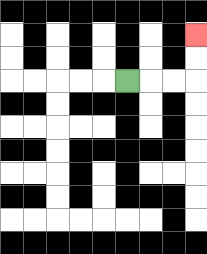{'start': '[5, 3]', 'end': '[8, 1]', 'path_directions': 'R,R,R,U,U', 'path_coordinates': '[[5, 3], [6, 3], [7, 3], [8, 3], [8, 2], [8, 1]]'}